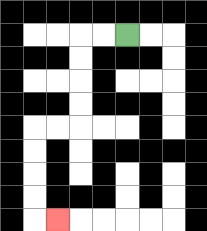{'start': '[5, 1]', 'end': '[2, 9]', 'path_directions': 'L,L,D,D,D,D,L,L,D,D,D,D,R', 'path_coordinates': '[[5, 1], [4, 1], [3, 1], [3, 2], [3, 3], [3, 4], [3, 5], [2, 5], [1, 5], [1, 6], [1, 7], [1, 8], [1, 9], [2, 9]]'}